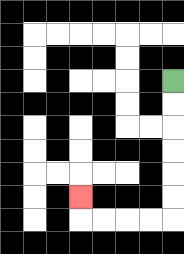{'start': '[7, 3]', 'end': '[3, 8]', 'path_directions': 'D,D,D,D,D,D,L,L,L,L,U', 'path_coordinates': '[[7, 3], [7, 4], [7, 5], [7, 6], [7, 7], [7, 8], [7, 9], [6, 9], [5, 9], [4, 9], [3, 9], [3, 8]]'}